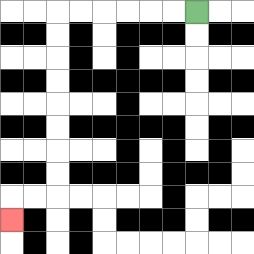{'start': '[8, 0]', 'end': '[0, 9]', 'path_directions': 'L,L,L,L,L,L,D,D,D,D,D,D,D,D,L,L,D', 'path_coordinates': '[[8, 0], [7, 0], [6, 0], [5, 0], [4, 0], [3, 0], [2, 0], [2, 1], [2, 2], [2, 3], [2, 4], [2, 5], [2, 6], [2, 7], [2, 8], [1, 8], [0, 8], [0, 9]]'}